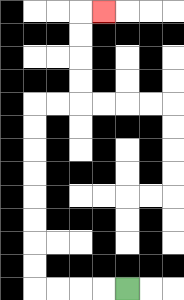{'start': '[5, 12]', 'end': '[4, 0]', 'path_directions': 'L,L,L,L,U,U,U,U,U,U,U,U,R,R,U,U,U,U,R', 'path_coordinates': '[[5, 12], [4, 12], [3, 12], [2, 12], [1, 12], [1, 11], [1, 10], [1, 9], [1, 8], [1, 7], [1, 6], [1, 5], [1, 4], [2, 4], [3, 4], [3, 3], [3, 2], [3, 1], [3, 0], [4, 0]]'}